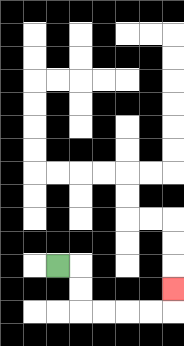{'start': '[2, 11]', 'end': '[7, 12]', 'path_directions': 'R,D,D,R,R,R,R,U', 'path_coordinates': '[[2, 11], [3, 11], [3, 12], [3, 13], [4, 13], [5, 13], [6, 13], [7, 13], [7, 12]]'}